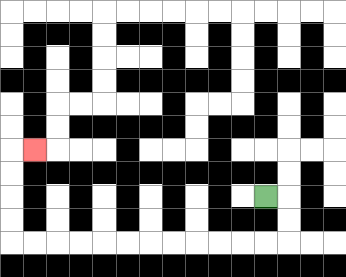{'start': '[11, 8]', 'end': '[1, 6]', 'path_directions': 'R,D,D,L,L,L,L,L,L,L,L,L,L,L,L,U,U,U,U,R', 'path_coordinates': '[[11, 8], [12, 8], [12, 9], [12, 10], [11, 10], [10, 10], [9, 10], [8, 10], [7, 10], [6, 10], [5, 10], [4, 10], [3, 10], [2, 10], [1, 10], [0, 10], [0, 9], [0, 8], [0, 7], [0, 6], [1, 6]]'}